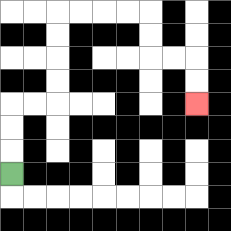{'start': '[0, 7]', 'end': '[8, 4]', 'path_directions': 'U,U,U,R,R,U,U,U,U,R,R,R,R,D,D,R,R,D,D', 'path_coordinates': '[[0, 7], [0, 6], [0, 5], [0, 4], [1, 4], [2, 4], [2, 3], [2, 2], [2, 1], [2, 0], [3, 0], [4, 0], [5, 0], [6, 0], [6, 1], [6, 2], [7, 2], [8, 2], [8, 3], [8, 4]]'}